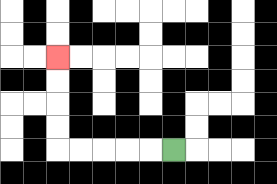{'start': '[7, 6]', 'end': '[2, 2]', 'path_directions': 'L,L,L,L,L,U,U,U,U', 'path_coordinates': '[[7, 6], [6, 6], [5, 6], [4, 6], [3, 6], [2, 6], [2, 5], [2, 4], [2, 3], [2, 2]]'}